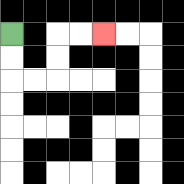{'start': '[0, 1]', 'end': '[4, 1]', 'path_directions': 'D,D,R,R,U,U,R,R', 'path_coordinates': '[[0, 1], [0, 2], [0, 3], [1, 3], [2, 3], [2, 2], [2, 1], [3, 1], [4, 1]]'}